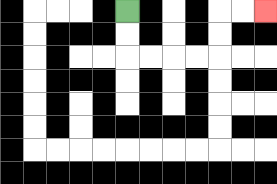{'start': '[5, 0]', 'end': '[11, 0]', 'path_directions': 'D,D,R,R,R,R,U,U,R,R', 'path_coordinates': '[[5, 0], [5, 1], [5, 2], [6, 2], [7, 2], [8, 2], [9, 2], [9, 1], [9, 0], [10, 0], [11, 0]]'}